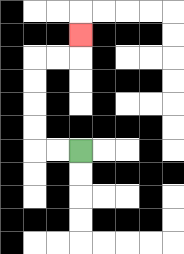{'start': '[3, 6]', 'end': '[3, 1]', 'path_directions': 'L,L,U,U,U,U,R,R,U', 'path_coordinates': '[[3, 6], [2, 6], [1, 6], [1, 5], [1, 4], [1, 3], [1, 2], [2, 2], [3, 2], [3, 1]]'}